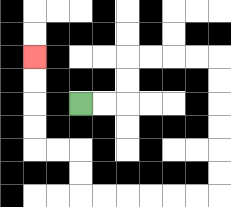{'start': '[3, 4]', 'end': '[1, 2]', 'path_directions': 'R,R,U,U,R,R,R,R,D,D,D,D,D,D,L,L,L,L,L,L,U,U,L,L,U,U,U,U', 'path_coordinates': '[[3, 4], [4, 4], [5, 4], [5, 3], [5, 2], [6, 2], [7, 2], [8, 2], [9, 2], [9, 3], [9, 4], [9, 5], [9, 6], [9, 7], [9, 8], [8, 8], [7, 8], [6, 8], [5, 8], [4, 8], [3, 8], [3, 7], [3, 6], [2, 6], [1, 6], [1, 5], [1, 4], [1, 3], [1, 2]]'}